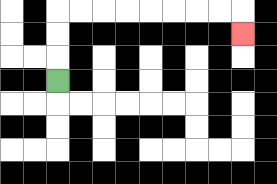{'start': '[2, 3]', 'end': '[10, 1]', 'path_directions': 'U,U,U,R,R,R,R,R,R,R,R,D', 'path_coordinates': '[[2, 3], [2, 2], [2, 1], [2, 0], [3, 0], [4, 0], [5, 0], [6, 0], [7, 0], [8, 0], [9, 0], [10, 0], [10, 1]]'}